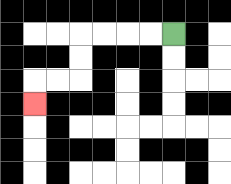{'start': '[7, 1]', 'end': '[1, 4]', 'path_directions': 'L,L,L,L,D,D,L,L,D', 'path_coordinates': '[[7, 1], [6, 1], [5, 1], [4, 1], [3, 1], [3, 2], [3, 3], [2, 3], [1, 3], [1, 4]]'}